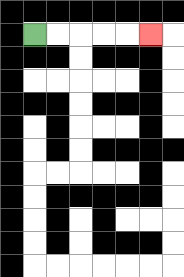{'start': '[1, 1]', 'end': '[6, 1]', 'path_directions': 'R,R,R,R,R', 'path_coordinates': '[[1, 1], [2, 1], [3, 1], [4, 1], [5, 1], [6, 1]]'}